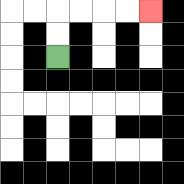{'start': '[2, 2]', 'end': '[6, 0]', 'path_directions': 'U,U,R,R,R,R', 'path_coordinates': '[[2, 2], [2, 1], [2, 0], [3, 0], [4, 0], [5, 0], [6, 0]]'}